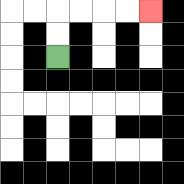{'start': '[2, 2]', 'end': '[6, 0]', 'path_directions': 'U,U,R,R,R,R', 'path_coordinates': '[[2, 2], [2, 1], [2, 0], [3, 0], [4, 0], [5, 0], [6, 0]]'}